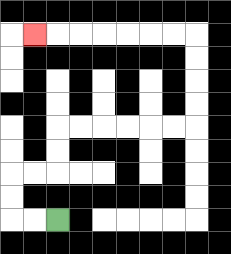{'start': '[2, 9]', 'end': '[1, 1]', 'path_directions': 'L,L,U,U,R,R,U,U,R,R,R,R,R,R,U,U,U,U,L,L,L,L,L,L,L', 'path_coordinates': '[[2, 9], [1, 9], [0, 9], [0, 8], [0, 7], [1, 7], [2, 7], [2, 6], [2, 5], [3, 5], [4, 5], [5, 5], [6, 5], [7, 5], [8, 5], [8, 4], [8, 3], [8, 2], [8, 1], [7, 1], [6, 1], [5, 1], [4, 1], [3, 1], [2, 1], [1, 1]]'}